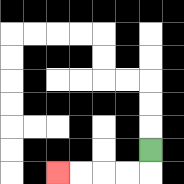{'start': '[6, 6]', 'end': '[2, 7]', 'path_directions': 'D,L,L,L,L', 'path_coordinates': '[[6, 6], [6, 7], [5, 7], [4, 7], [3, 7], [2, 7]]'}